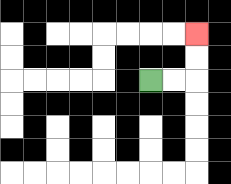{'start': '[6, 3]', 'end': '[8, 1]', 'path_directions': 'R,R,U,U', 'path_coordinates': '[[6, 3], [7, 3], [8, 3], [8, 2], [8, 1]]'}